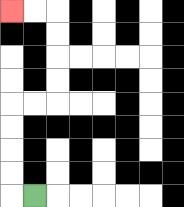{'start': '[1, 8]', 'end': '[0, 0]', 'path_directions': 'L,U,U,U,U,R,R,U,U,U,U,L,L', 'path_coordinates': '[[1, 8], [0, 8], [0, 7], [0, 6], [0, 5], [0, 4], [1, 4], [2, 4], [2, 3], [2, 2], [2, 1], [2, 0], [1, 0], [0, 0]]'}